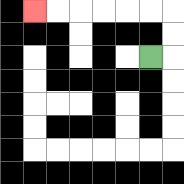{'start': '[6, 2]', 'end': '[1, 0]', 'path_directions': 'R,U,U,L,L,L,L,L,L', 'path_coordinates': '[[6, 2], [7, 2], [7, 1], [7, 0], [6, 0], [5, 0], [4, 0], [3, 0], [2, 0], [1, 0]]'}